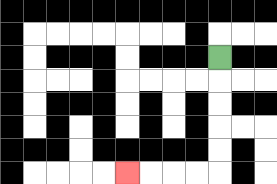{'start': '[9, 2]', 'end': '[5, 7]', 'path_directions': 'D,D,D,D,D,L,L,L,L', 'path_coordinates': '[[9, 2], [9, 3], [9, 4], [9, 5], [9, 6], [9, 7], [8, 7], [7, 7], [6, 7], [5, 7]]'}